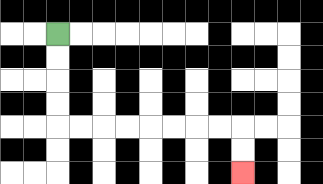{'start': '[2, 1]', 'end': '[10, 7]', 'path_directions': 'D,D,D,D,R,R,R,R,R,R,R,R,D,D', 'path_coordinates': '[[2, 1], [2, 2], [2, 3], [2, 4], [2, 5], [3, 5], [4, 5], [5, 5], [6, 5], [7, 5], [8, 5], [9, 5], [10, 5], [10, 6], [10, 7]]'}